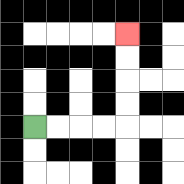{'start': '[1, 5]', 'end': '[5, 1]', 'path_directions': 'R,R,R,R,U,U,U,U', 'path_coordinates': '[[1, 5], [2, 5], [3, 5], [4, 5], [5, 5], [5, 4], [5, 3], [5, 2], [5, 1]]'}